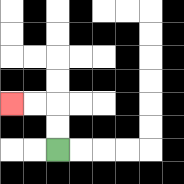{'start': '[2, 6]', 'end': '[0, 4]', 'path_directions': 'U,U,L,L', 'path_coordinates': '[[2, 6], [2, 5], [2, 4], [1, 4], [0, 4]]'}